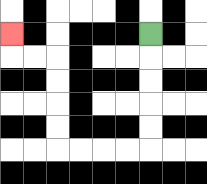{'start': '[6, 1]', 'end': '[0, 1]', 'path_directions': 'D,D,D,D,D,L,L,L,L,U,U,U,U,L,L,U', 'path_coordinates': '[[6, 1], [6, 2], [6, 3], [6, 4], [6, 5], [6, 6], [5, 6], [4, 6], [3, 6], [2, 6], [2, 5], [2, 4], [2, 3], [2, 2], [1, 2], [0, 2], [0, 1]]'}